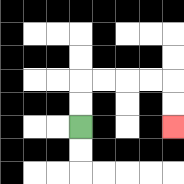{'start': '[3, 5]', 'end': '[7, 5]', 'path_directions': 'U,U,R,R,R,R,D,D', 'path_coordinates': '[[3, 5], [3, 4], [3, 3], [4, 3], [5, 3], [6, 3], [7, 3], [7, 4], [7, 5]]'}